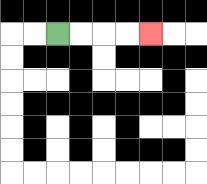{'start': '[2, 1]', 'end': '[6, 1]', 'path_directions': 'R,R,R,R', 'path_coordinates': '[[2, 1], [3, 1], [4, 1], [5, 1], [6, 1]]'}